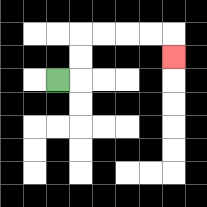{'start': '[2, 3]', 'end': '[7, 2]', 'path_directions': 'R,U,U,R,R,R,R,D', 'path_coordinates': '[[2, 3], [3, 3], [3, 2], [3, 1], [4, 1], [5, 1], [6, 1], [7, 1], [7, 2]]'}